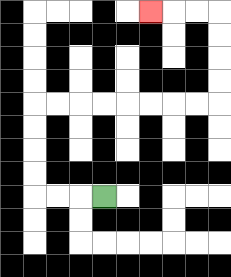{'start': '[4, 8]', 'end': '[6, 0]', 'path_directions': 'L,L,L,U,U,U,U,R,R,R,R,R,R,R,R,U,U,U,U,L,L,L', 'path_coordinates': '[[4, 8], [3, 8], [2, 8], [1, 8], [1, 7], [1, 6], [1, 5], [1, 4], [2, 4], [3, 4], [4, 4], [5, 4], [6, 4], [7, 4], [8, 4], [9, 4], [9, 3], [9, 2], [9, 1], [9, 0], [8, 0], [7, 0], [6, 0]]'}